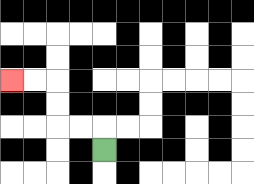{'start': '[4, 6]', 'end': '[0, 3]', 'path_directions': 'U,L,L,U,U,L,L', 'path_coordinates': '[[4, 6], [4, 5], [3, 5], [2, 5], [2, 4], [2, 3], [1, 3], [0, 3]]'}